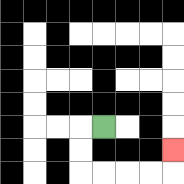{'start': '[4, 5]', 'end': '[7, 6]', 'path_directions': 'L,D,D,R,R,R,R,U', 'path_coordinates': '[[4, 5], [3, 5], [3, 6], [3, 7], [4, 7], [5, 7], [6, 7], [7, 7], [7, 6]]'}